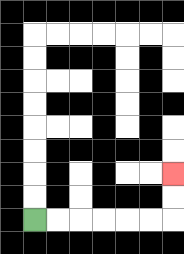{'start': '[1, 9]', 'end': '[7, 7]', 'path_directions': 'R,R,R,R,R,R,U,U', 'path_coordinates': '[[1, 9], [2, 9], [3, 9], [4, 9], [5, 9], [6, 9], [7, 9], [7, 8], [7, 7]]'}